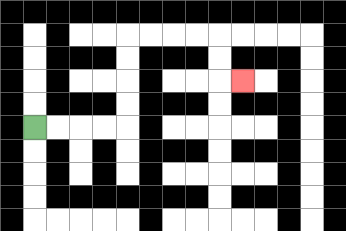{'start': '[1, 5]', 'end': '[10, 3]', 'path_directions': 'R,R,R,R,U,U,U,U,R,R,R,R,D,D,R', 'path_coordinates': '[[1, 5], [2, 5], [3, 5], [4, 5], [5, 5], [5, 4], [5, 3], [5, 2], [5, 1], [6, 1], [7, 1], [8, 1], [9, 1], [9, 2], [9, 3], [10, 3]]'}